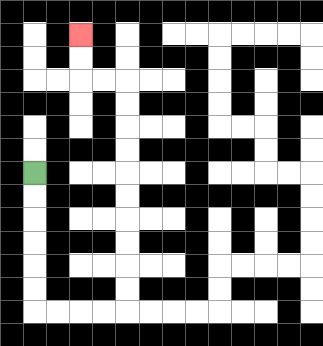{'start': '[1, 7]', 'end': '[3, 1]', 'path_directions': 'D,D,D,D,D,D,R,R,R,R,U,U,U,U,U,U,U,U,U,U,L,L,U,U', 'path_coordinates': '[[1, 7], [1, 8], [1, 9], [1, 10], [1, 11], [1, 12], [1, 13], [2, 13], [3, 13], [4, 13], [5, 13], [5, 12], [5, 11], [5, 10], [5, 9], [5, 8], [5, 7], [5, 6], [5, 5], [5, 4], [5, 3], [4, 3], [3, 3], [3, 2], [3, 1]]'}